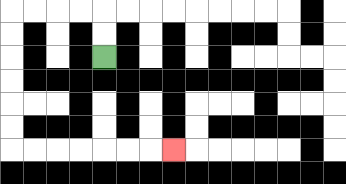{'start': '[4, 2]', 'end': '[7, 6]', 'path_directions': 'U,U,L,L,L,L,D,D,D,D,D,D,R,R,R,R,R,R,R', 'path_coordinates': '[[4, 2], [4, 1], [4, 0], [3, 0], [2, 0], [1, 0], [0, 0], [0, 1], [0, 2], [0, 3], [0, 4], [0, 5], [0, 6], [1, 6], [2, 6], [3, 6], [4, 6], [5, 6], [6, 6], [7, 6]]'}